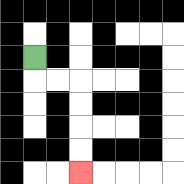{'start': '[1, 2]', 'end': '[3, 7]', 'path_directions': 'D,R,R,D,D,D,D', 'path_coordinates': '[[1, 2], [1, 3], [2, 3], [3, 3], [3, 4], [3, 5], [3, 6], [3, 7]]'}